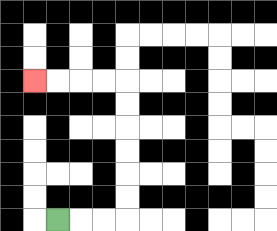{'start': '[2, 9]', 'end': '[1, 3]', 'path_directions': 'R,R,R,U,U,U,U,U,U,L,L,L,L', 'path_coordinates': '[[2, 9], [3, 9], [4, 9], [5, 9], [5, 8], [5, 7], [5, 6], [5, 5], [5, 4], [5, 3], [4, 3], [3, 3], [2, 3], [1, 3]]'}